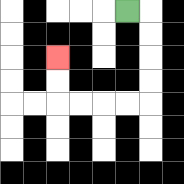{'start': '[5, 0]', 'end': '[2, 2]', 'path_directions': 'R,D,D,D,D,L,L,L,L,U,U', 'path_coordinates': '[[5, 0], [6, 0], [6, 1], [6, 2], [6, 3], [6, 4], [5, 4], [4, 4], [3, 4], [2, 4], [2, 3], [2, 2]]'}